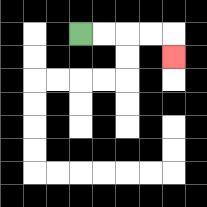{'start': '[3, 1]', 'end': '[7, 2]', 'path_directions': 'R,R,R,R,D', 'path_coordinates': '[[3, 1], [4, 1], [5, 1], [6, 1], [7, 1], [7, 2]]'}